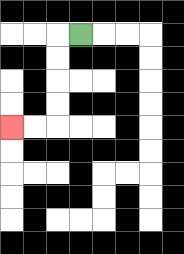{'start': '[3, 1]', 'end': '[0, 5]', 'path_directions': 'L,D,D,D,D,L,L', 'path_coordinates': '[[3, 1], [2, 1], [2, 2], [2, 3], [2, 4], [2, 5], [1, 5], [0, 5]]'}